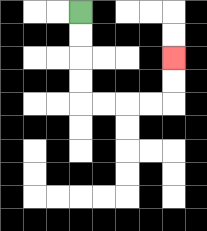{'start': '[3, 0]', 'end': '[7, 2]', 'path_directions': 'D,D,D,D,R,R,R,R,U,U', 'path_coordinates': '[[3, 0], [3, 1], [3, 2], [3, 3], [3, 4], [4, 4], [5, 4], [6, 4], [7, 4], [7, 3], [7, 2]]'}